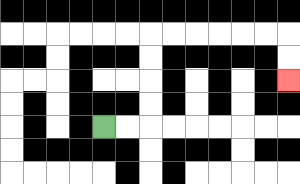{'start': '[4, 5]', 'end': '[12, 3]', 'path_directions': 'R,R,U,U,U,U,R,R,R,R,R,R,D,D', 'path_coordinates': '[[4, 5], [5, 5], [6, 5], [6, 4], [6, 3], [6, 2], [6, 1], [7, 1], [8, 1], [9, 1], [10, 1], [11, 1], [12, 1], [12, 2], [12, 3]]'}